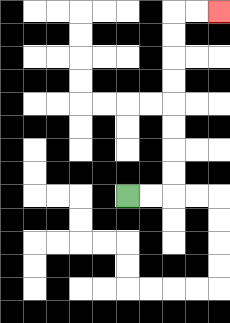{'start': '[5, 8]', 'end': '[9, 0]', 'path_directions': 'R,R,U,U,U,U,U,U,U,U,R,R', 'path_coordinates': '[[5, 8], [6, 8], [7, 8], [7, 7], [7, 6], [7, 5], [7, 4], [7, 3], [7, 2], [7, 1], [7, 0], [8, 0], [9, 0]]'}